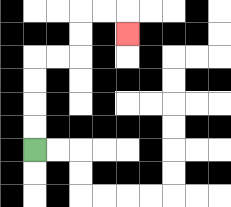{'start': '[1, 6]', 'end': '[5, 1]', 'path_directions': 'U,U,U,U,R,R,U,U,R,R,D', 'path_coordinates': '[[1, 6], [1, 5], [1, 4], [1, 3], [1, 2], [2, 2], [3, 2], [3, 1], [3, 0], [4, 0], [5, 0], [5, 1]]'}